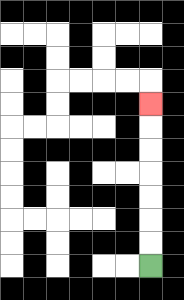{'start': '[6, 11]', 'end': '[6, 4]', 'path_directions': 'U,U,U,U,U,U,U', 'path_coordinates': '[[6, 11], [6, 10], [6, 9], [6, 8], [6, 7], [6, 6], [6, 5], [6, 4]]'}